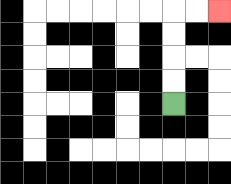{'start': '[7, 4]', 'end': '[9, 0]', 'path_directions': 'U,U,U,U,R,R', 'path_coordinates': '[[7, 4], [7, 3], [7, 2], [7, 1], [7, 0], [8, 0], [9, 0]]'}